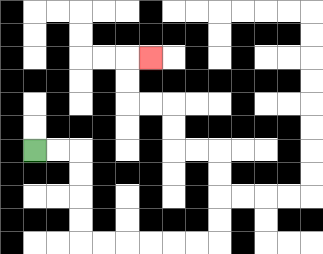{'start': '[1, 6]', 'end': '[6, 2]', 'path_directions': 'R,R,D,D,D,D,R,R,R,R,R,R,U,U,U,U,L,L,U,U,L,L,U,U,R', 'path_coordinates': '[[1, 6], [2, 6], [3, 6], [3, 7], [3, 8], [3, 9], [3, 10], [4, 10], [5, 10], [6, 10], [7, 10], [8, 10], [9, 10], [9, 9], [9, 8], [9, 7], [9, 6], [8, 6], [7, 6], [7, 5], [7, 4], [6, 4], [5, 4], [5, 3], [5, 2], [6, 2]]'}